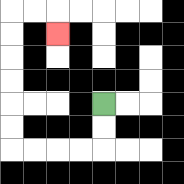{'start': '[4, 4]', 'end': '[2, 1]', 'path_directions': 'D,D,L,L,L,L,U,U,U,U,U,U,R,R,D', 'path_coordinates': '[[4, 4], [4, 5], [4, 6], [3, 6], [2, 6], [1, 6], [0, 6], [0, 5], [0, 4], [0, 3], [0, 2], [0, 1], [0, 0], [1, 0], [2, 0], [2, 1]]'}